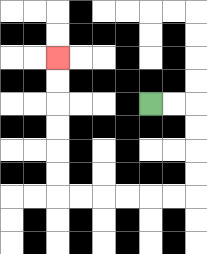{'start': '[6, 4]', 'end': '[2, 2]', 'path_directions': 'R,R,D,D,D,D,L,L,L,L,L,L,U,U,U,U,U,U', 'path_coordinates': '[[6, 4], [7, 4], [8, 4], [8, 5], [8, 6], [8, 7], [8, 8], [7, 8], [6, 8], [5, 8], [4, 8], [3, 8], [2, 8], [2, 7], [2, 6], [2, 5], [2, 4], [2, 3], [2, 2]]'}